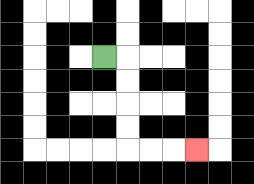{'start': '[4, 2]', 'end': '[8, 6]', 'path_directions': 'R,D,D,D,D,R,R,R', 'path_coordinates': '[[4, 2], [5, 2], [5, 3], [5, 4], [5, 5], [5, 6], [6, 6], [7, 6], [8, 6]]'}